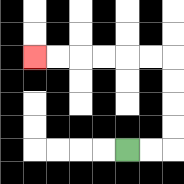{'start': '[5, 6]', 'end': '[1, 2]', 'path_directions': 'R,R,U,U,U,U,L,L,L,L,L,L', 'path_coordinates': '[[5, 6], [6, 6], [7, 6], [7, 5], [7, 4], [7, 3], [7, 2], [6, 2], [5, 2], [4, 2], [3, 2], [2, 2], [1, 2]]'}